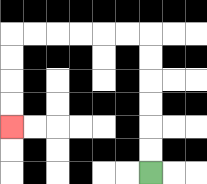{'start': '[6, 7]', 'end': '[0, 5]', 'path_directions': 'U,U,U,U,U,U,L,L,L,L,L,L,D,D,D,D', 'path_coordinates': '[[6, 7], [6, 6], [6, 5], [6, 4], [6, 3], [6, 2], [6, 1], [5, 1], [4, 1], [3, 1], [2, 1], [1, 1], [0, 1], [0, 2], [0, 3], [0, 4], [0, 5]]'}